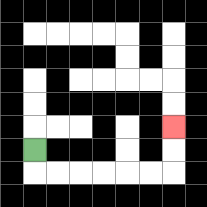{'start': '[1, 6]', 'end': '[7, 5]', 'path_directions': 'D,R,R,R,R,R,R,U,U', 'path_coordinates': '[[1, 6], [1, 7], [2, 7], [3, 7], [4, 7], [5, 7], [6, 7], [7, 7], [7, 6], [7, 5]]'}